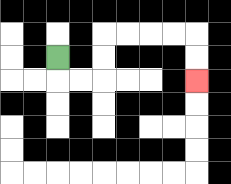{'start': '[2, 2]', 'end': '[8, 3]', 'path_directions': 'D,R,R,U,U,R,R,R,R,D,D', 'path_coordinates': '[[2, 2], [2, 3], [3, 3], [4, 3], [4, 2], [4, 1], [5, 1], [6, 1], [7, 1], [8, 1], [8, 2], [8, 3]]'}